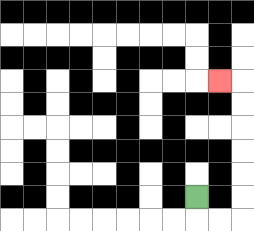{'start': '[8, 8]', 'end': '[9, 3]', 'path_directions': 'D,R,R,U,U,U,U,U,U,L', 'path_coordinates': '[[8, 8], [8, 9], [9, 9], [10, 9], [10, 8], [10, 7], [10, 6], [10, 5], [10, 4], [10, 3], [9, 3]]'}